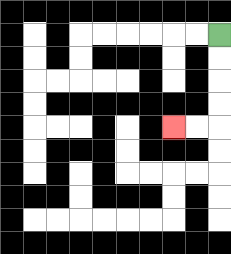{'start': '[9, 1]', 'end': '[7, 5]', 'path_directions': 'D,D,D,D,L,L', 'path_coordinates': '[[9, 1], [9, 2], [9, 3], [9, 4], [9, 5], [8, 5], [7, 5]]'}